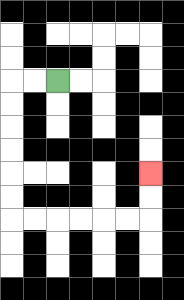{'start': '[2, 3]', 'end': '[6, 7]', 'path_directions': 'L,L,D,D,D,D,D,D,R,R,R,R,R,R,U,U', 'path_coordinates': '[[2, 3], [1, 3], [0, 3], [0, 4], [0, 5], [0, 6], [0, 7], [0, 8], [0, 9], [1, 9], [2, 9], [3, 9], [4, 9], [5, 9], [6, 9], [6, 8], [6, 7]]'}